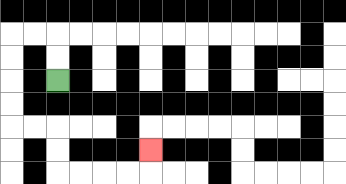{'start': '[2, 3]', 'end': '[6, 6]', 'path_directions': 'U,U,L,L,D,D,D,D,R,R,D,D,R,R,R,R,U', 'path_coordinates': '[[2, 3], [2, 2], [2, 1], [1, 1], [0, 1], [0, 2], [0, 3], [0, 4], [0, 5], [1, 5], [2, 5], [2, 6], [2, 7], [3, 7], [4, 7], [5, 7], [6, 7], [6, 6]]'}